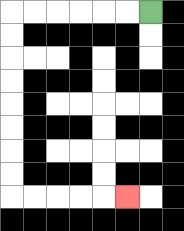{'start': '[6, 0]', 'end': '[5, 8]', 'path_directions': 'L,L,L,L,L,L,D,D,D,D,D,D,D,D,R,R,R,R,R', 'path_coordinates': '[[6, 0], [5, 0], [4, 0], [3, 0], [2, 0], [1, 0], [0, 0], [0, 1], [0, 2], [0, 3], [0, 4], [0, 5], [0, 6], [0, 7], [0, 8], [1, 8], [2, 8], [3, 8], [4, 8], [5, 8]]'}